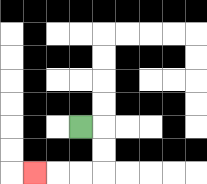{'start': '[3, 5]', 'end': '[1, 7]', 'path_directions': 'R,D,D,L,L,L', 'path_coordinates': '[[3, 5], [4, 5], [4, 6], [4, 7], [3, 7], [2, 7], [1, 7]]'}